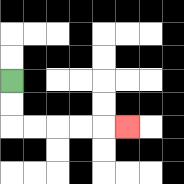{'start': '[0, 3]', 'end': '[5, 5]', 'path_directions': 'D,D,R,R,R,R,R', 'path_coordinates': '[[0, 3], [0, 4], [0, 5], [1, 5], [2, 5], [3, 5], [4, 5], [5, 5]]'}